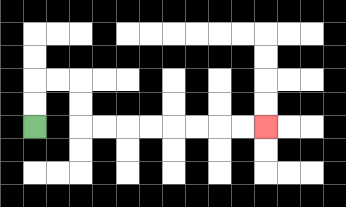{'start': '[1, 5]', 'end': '[11, 5]', 'path_directions': 'U,U,R,R,D,D,R,R,R,R,R,R,R,R', 'path_coordinates': '[[1, 5], [1, 4], [1, 3], [2, 3], [3, 3], [3, 4], [3, 5], [4, 5], [5, 5], [6, 5], [7, 5], [8, 5], [9, 5], [10, 5], [11, 5]]'}